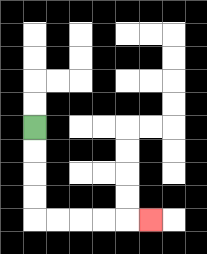{'start': '[1, 5]', 'end': '[6, 9]', 'path_directions': 'D,D,D,D,R,R,R,R,R', 'path_coordinates': '[[1, 5], [1, 6], [1, 7], [1, 8], [1, 9], [2, 9], [3, 9], [4, 9], [5, 9], [6, 9]]'}